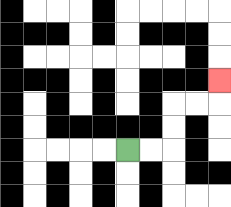{'start': '[5, 6]', 'end': '[9, 3]', 'path_directions': 'R,R,U,U,R,R,U', 'path_coordinates': '[[5, 6], [6, 6], [7, 6], [7, 5], [7, 4], [8, 4], [9, 4], [9, 3]]'}